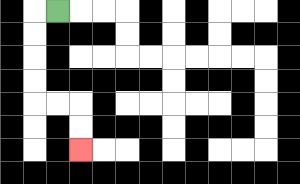{'start': '[2, 0]', 'end': '[3, 6]', 'path_directions': 'L,D,D,D,D,R,R,D,D', 'path_coordinates': '[[2, 0], [1, 0], [1, 1], [1, 2], [1, 3], [1, 4], [2, 4], [3, 4], [3, 5], [3, 6]]'}